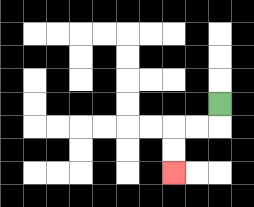{'start': '[9, 4]', 'end': '[7, 7]', 'path_directions': 'D,L,L,D,D', 'path_coordinates': '[[9, 4], [9, 5], [8, 5], [7, 5], [7, 6], [7, 7]]'}